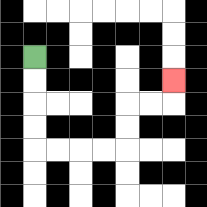{'start': '[1, 2]', 'end': '[7, 3]', 'path_directions': 'D,D,D,D,R,R,R,R,U,U,R,R,U', 'path_coordinates': '[[1, 2], [1, 3], [1, 4], [1, 5], [1, 6], [2, 6], [3, 6], [4, 6], [5, 6], [5, 5], [5, 4], [6, 4], [7, 4], [7, 3]]'}